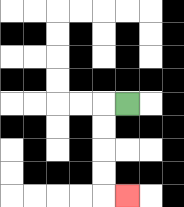{'start': '[5, 4]', 'end': '[5, 8]', 'path_directions': 'L,D,D,D,D,R', 'path_coordinates': '[[5, 4], [4, 4], [4, 5], [4, 6], [4, 7], [4, 8], [5, 8]]'}